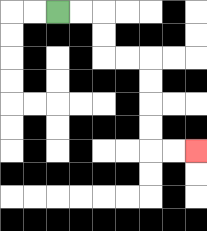{'start': '[2, 0]', 'end': '[8, 6]', 'path_directions': 'R,R,D,D,R,R,D,D,D,D,R,R', 'path_coordinates': '[[2, 0], [3, 0], [4, 0], [4, 1], [4, 2], [5, 2], [6, 2], [6, 3], [6, 4], [6, 5], [6, 6], [7, 6], [8, 6]]'}